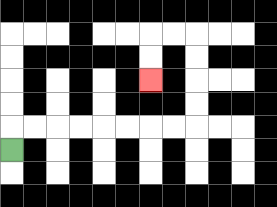{'start': '[0, 6]', 'end': '[6, 3]', 'path_directions': 'U,R,R,R,R,R,R,R,R,U,U,U,U,L,L,D,D', 'path_coordinates': '[[0, 6], [0, 5], [1, 5], [2, 5], [3, 5], [4, 5], [5, 5], [6, 5], [7, 5], [8, 5], [8, 4], [8, 3], [8, 2], [8, 1], [7, 1], [6, 1], [6, 2], [6, 3]]'}